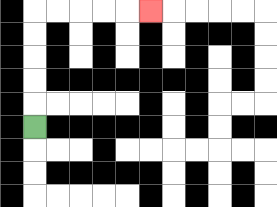{'start': '[1, 5]', 'end': '[6, 0]', 'path_directions': 'U,U,U,U,U,R,R,R,R,R', 'path_coordinates': '[[1, 5], [1, 4], [1, 3], [1, 2], [1, 1], [1, 0], [2, 0], [3, 0], [4, 0], [5, 0], [6, 0]]'}